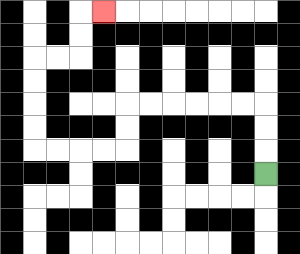{'start': '[11, 7]', 'end': '[4, 0]', 'path_directions': 'U,U,U,L,L,L,L,L,L,D,D,L,L,L,L,U,U,U,U,R,R,U,U,R', 'path_coordinates': '[[11, 7], [11, 6], [11, 5], [11, 4], [10, 4], [9, 4], [8, 4], [7, 4], [6, 4], [5, 4], [5, 5], [5, 6], [4, 6], [3, 6], [2, 6], [1, 6], [1, 5], [1, 4], [1, 3], [1, 2], [2, 2], [3, 2], [3, 1], [3, 0], [4, 0]]'}